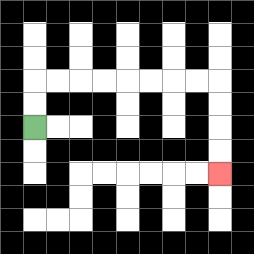{'start': '[1, 5]', 'end': '[9, 7]', 'path_directions': 'U,U,R,R,R,R,R,R,R,R,D,D,D,D', 'path_coordinates': '[[1, 5], [1, 4], [1, 3], [2, 3], [3, 3], [4, 3], [5, 3], [6, 3], [7, 3], [8, 3], [9, 3], [9, 4], [9, 5], [9, 6], [9, 7]]'}